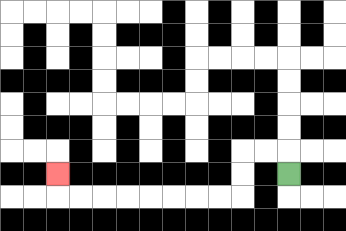{'start': '[12, 7]', 'end': '[2, 7]', 'path_directions': 'U,L,L,D,D,L,L,L,L,L,L,L,L,U', 'path_coordinates': '[[12, 7], [12, 6], [11, 6], [10, 6], [10, 7], [10, 8], [9, 8], [8, 8], [7, 8], [6, 8], [5, 8], [4, 8], [3, 8], [2, 8], [2, 7]]'}